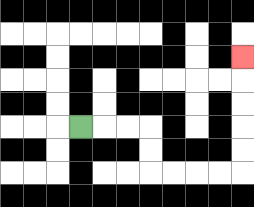{'start': '[3, 5]', 'end': '[10, 2]', 'path_directions': 'R,R,R,D,D,R,R,R,R,U,U,U,U,U', 'path_coordinates': '[[3, 5], [4, 5], [5, 5], [6, 5], [6, 6], [6, 7], [7, 7], [8, 7], [9, 7], [10, 7], [10, 6], [10, 5], [10, 4], [10, 3], [10, 2]]'}